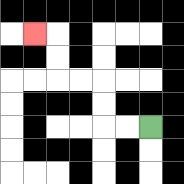{'start': '[6, 5]', 'end': '[1, 1]', 'path_directions': 'L,L,U,U,L,L,U,U,L', 'path_coordinates': '[[6, 5], [5, 5], [4, 5], [4, 4], [4, 3], [3, 3], [2, 3], [2, 2], [2, 1], [1, 1]]'}